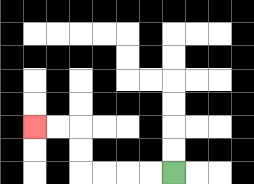{'start': '[7, 7]', 'end': '[1, 5]', 'path_directions': 'L,L,L,L,U,U,L,L', 'path_coordinates': '[[7, 7], [6, 7], [5, 7], [4, 7], [3, 7], [3, 6], [3, 5], [2, 5], [1, 5]]'}